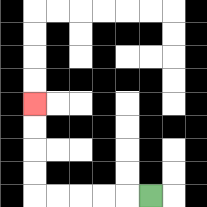{'start': '[6, 8]', 'end': '[1, 4]', 'path_directions': 'L,L,L,L,L,U,U,U,U', 'path_coordinates': '[[6, 8], [5, 8], [4, 8], [3, 8], [2, 8], [1, 8], [1, 7], [1, 6], [1, 5], [1, 4]]'}